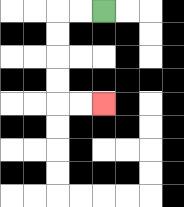{'start': '[4, 0]', 'end': '[4, 4]', 'path_directions': 'L,L,D,D,D,D,R,R', 'path_coordinates': '[[4, 0], [3, 0], [2, 0], [2, 1], [2, 2], [2, 3], [2, 4], [3, 4], [4, 4]]'}